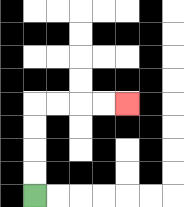{'start': '[1, 8]', 'end': '[5, 4]', 'path_directions': 'U,U,U,U,R,R,R,R', 'path_coordinates': '[[1, 8], [1, 7], [1, 6], [1, 5], [1, 4], [2, 4], [3, 4], [4, 4], [5, 4]]'}